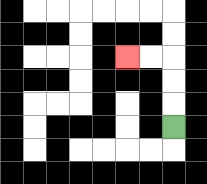{'start': '[7, 5]', 'end': '[5, 2]', 'path_directions': 'U,U,U,L,L', 'path_coordinates': '[[7, 5], [7, 4], [7, 3], [7, 2], [6, 2], [5, 2]]'}